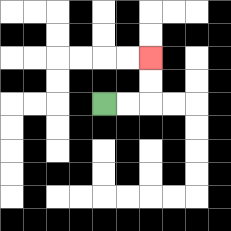{'start': '[4, 4]', 'end': '[6, 2]', 'path_directions': 'R,R,U,U', 'path_coordinates': '[[4, 4], [5, 4], [6, 4], [6, 3], [6, 2]]'}